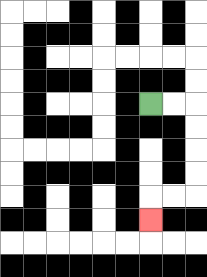{'start': '[6, 4]', 'end': '[6, 9]', 'path_directions': 'R,R,D,D,D,D,L,L,D', 'path_coordinates': '[[6, 4], [7, 4], [8, 4], [8, 5], [8, 6], [8, 7], [8, 8], [7, 8], [6, 8], [6, 9]]'}